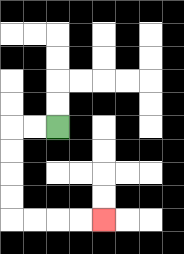{'start': '[2, 5]', 'end': '[4, 9]', 'path_directions': 'L,L,D,D,D,D,R,R,R,R', 'path_coordinates': '[[2, 5], [1, 5], [0, 5], [0, 6], [0, 7], [0, 8], [0, 9], [1, 9], [2, 9], [3, 9], [4, 9]]'}